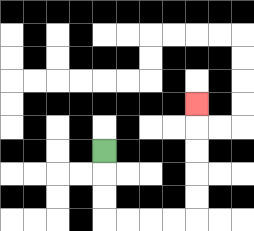{'start': '[4, 6]', 'end': '[8, 4]', 'path_directions': 'D,D,D,R,R,R,R,U,U,U,U,U', 'path_coordinates': '[[4, 6], [4, 7], [4, 8], [4, 9], [5, 9], [6, 9], [7, 9], [8, 9], [8, 8], [8, 7], [8, 6], [8, 5], [8, 4]]'}